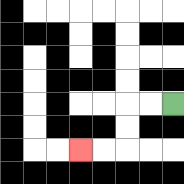{'start': '[7, 4]', 'end': '[3, 6]', 'path_directions': 'L,L,D,D,L,L', 'path_coordinates': '[[7, 4], [6, 4], [5, 4], [5, 5], [5, 6], [4, 6], [3, 6]]'}